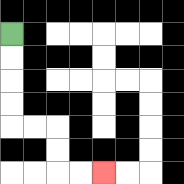{'start': '[0, 1]', 'end': '[4, 7]', 'path_directions': 'D,D,D,D,R,R,D,D,R,R', 'path_coordinates': '[[0, 1], [0, 2], [0, 3], [0, 4], [0, 5], [1, 5], [2, 5], [2, 6], [2, 7], [3, 7], [4, 7]]'}